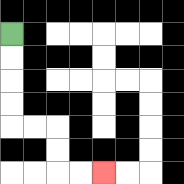{'start': '[0, 1]', 'end': '[4, 7]', 'path_directions': 'D,D,D,D,R,R,D,D,R,R', 'path_coordinates': '[[0, 1], [0, 2], [0, 3], [0, 4], [0, 5], [1, 5], [2, 5], [2, 6], [2, 7], [3, 7], [4, 7]]'}